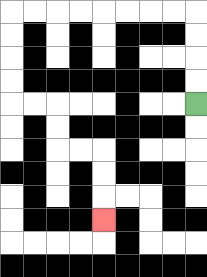{'start': '[8, 4]', 'end': '[4, 9]', 'path_directions': 'U,U,U,U,L,L,L,L,L,L,L,L,D,D,D,D,R,R,D,D,R,R,D,D,D', 'path_coordinates': '[[8, 4], [8, 3], [8, 2], [8, 1], [8, 0], [7, 0], [6, 0], [5, 0], [4, 0], [3, 0], [2, 0], [1, 0], [0, 0], [0, 1], [0, 2], [0, 3], [0, 4], [1, 4], [2, 4], [2, 5], [2, 6], [3, 6], [4, 6], [4, 7], [4, 8], [4, 9]]'}